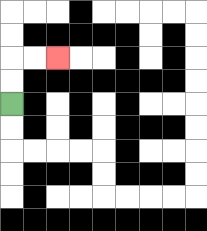{'start': '[0, 4]', 'end': '[2, 2]', 'path_directions': 'U,U,R,R', 'path_coordinates': '[[0, 4], [0, 3], [0, 2], [1, 2], [2, 2]]'}